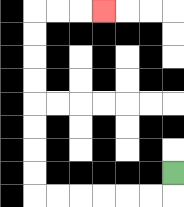{'start': '[7, 7]', 'end': '[4, 0]', 'path_directions': 'D,L,L,L,L,L,L,U,U,U,U,U,U,U,U,R,R,R', 'path_coordinates': '[[7, 7], [7, 8], [6, 8], [5, 8], [4, 8], [3, 8], [2, 8], [1, 8], [1, 7], [1, 6], [1, 5], [1, 4], [1, 3], [1, 2], [1, 1], [1, 0], [2, 0], [3, 0], [4, 0]]'}